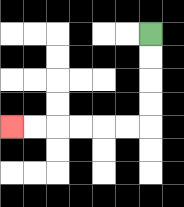{'start': '[6, 1]', 'end': '[0, 5]', 'path_directions': 'D,D,D,D,L,L,L,L,L,L', 'path_coordinates': '[[6, 1], [6, 2], [6, 3], [6, 4], [6, 5], [5, 5], [4, 5], [3, 5], [2, 5], [1, 5], [0, 5]]'}